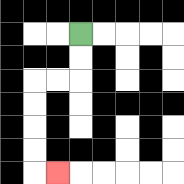{'start': '[3, 1]', 'end': '[2, 7]', 'path_directions': 'D,D,L,L,D,D,D,D,R', 'path_coordinates': '[[3, 1], [3, 2], [3, 3], [2, 3], [1, 3], [1, 4], [1, 5], [1, 6], [1, 7], [2, 7]]'}